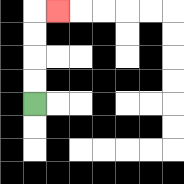{'start': '[1, 4]', 'end': '[2, 0]', 'path_directions': 'U,U,U,U,R', 'path_coordinates': '[[1, 4], [1, 3], [1, 2], [1, 1], [1, 0], [2, 0]]'}